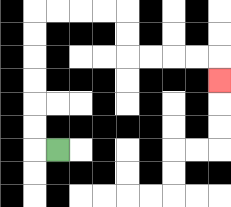{'start': '[2, 6]', 'end': '[9, 3]', 'path_directions': 'L,U,U,U,U,U,U,R,R,R,R,D,D,R,R,R,R,D', 'path_coordinates': '[[2, 6], [1, 6], [1, 5], [1, 4], [1, 3], [1, 2], [1, 1], [1, 0], [2, 0], [3, 0], [4, 0], [5, 0], [5, 1], [5, 2], [6, 2], [7, 2], [8, 2], [9, 2], [9, 3]]'}